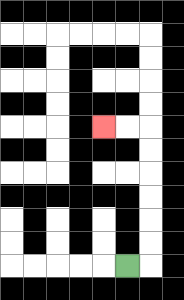{'start': '[5, 11]', 'end': '[4, 5]', 'path_directions': 'R,U,U,U,U,U,U,L,L', 'path_coordinates': '[[5, 11], [6, 11], [6, 10], [6, 9], [6, 8], [6, 7], [6, 6], [6, 5], [5, 5], [4, 5]]'}